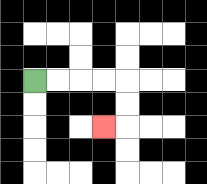{'start': '[1, 3]', 'end': '[4, 5]', 'path_directions': 'R,R,R,R,D,D,L', 'path_coordinates': '[[1, 3], [2, 3], [3, 3], [4, 3], [5, 3], [5, 4], [5, 5], [4, 5]]'}